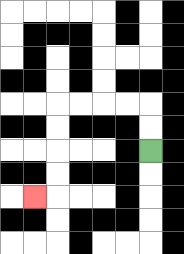{'start': '[6, 6]', 'end': '[1, 8]', 'path_directions': 'U,U,L,L,L,L,D,D,D,D,L', 'path_coordinates': '[[6, 6], [6, 5], [6, 4], [5, 4], [4, 4], [3, 4], [2, 4], [2, 5], [2, 6], [2, 7], [2, 8], [1, 8]]'}